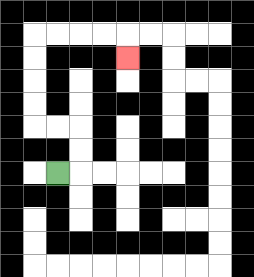{'start': '[2, 7]', 'end': '[5, 2]', 'path_directions': 'R,U,U,L,L,U,U,U,U,R,R,R,R,D', 'path_coordinates': '[[2, 7], [3, 7], [3, 6], [3, 5], [2, 5], [1, 5], [1, 4], [1, 3], [1, 2], [1, 1], [2, 1], [3, 1], [4, 1], [5, 1], [5, 2]]'}